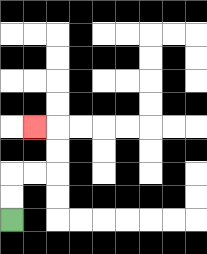{'start': '[0, 9]', 'end': '[1, 5]', 'path_directions': 'U,U,R,R,U,U,L', 'path_coordinates': '[[0, 9], [0, 8], [0, 7], [1, 7], [2, 7], [2, 6], [2, 5], [1, 5]]'}